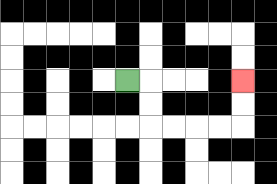{'start': '[5, 3]', 'end': '[10, 3]', 'path_directions': 'R,D,D,R,R,R,R,U,U', 'path_coordinates': '[[5, 3], [6, 3], [6, 4], [6, 5], [7, 5], [8, 5], [9, 5], [10, 5], [10, 4], [10, 3]]'}